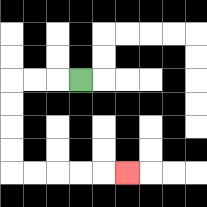{'start': '[3, 3]', 'end': '[5, 7]', 'path_directions': 'L,L,L,D,D,D,D,R,R,R,R,R', 'path_coordinates': '[[3, 3], [2, 3], [1, 3], [0, 3], [0, 4], [0, 5], [0, 6], [0, 7], [1, 7], [2, 7], [3, 7], [4, 7], [5, 7]]'}